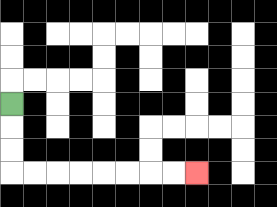{'start': '[0, 4]', 'end': '[8, 7]', 'path_directions': 'D,D,D,R,R,R,R,R,R,R,R', 'path_coordinates': '[[0, 4], [0, 5], [0, 6], [0, 7], [1, 7], [2, 7], [3, 7], [4, 7], [5, 7], [6, 7], [7, 7], [8, 7]]'}